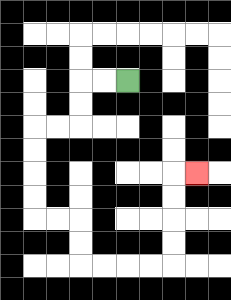{'start': '[5, 3]', 'end': '[8, 7]', 'path_directions': 'L,L,D,D,L,L,D,D,D,D,R,R,D,D,R,R,R,R,U,U,U,U,R', 'path_coordinates': '[[5, 3], [4, 3], [3, 3], [3, 4], [3, 5], [2, 5], [1, 5], [1, 6], [1, 7], [1, 8], [1, 9], [2, 9], [3, 9], [3, 10], [3, 11], [4, 11], [5, 11], [6, 11], [7, 11], [7, 10], [7, 9], [7, 8], [7, 7], [8, 7]]'}